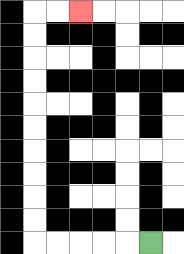{'start': '[6, 10]', 'end': '[3, 0]', 'path_directions': 'L,L,L,L,L,U,U,U,U,U,U,U,U,U,U,R,R', 'path_coordinates': '[[6, 10], [5, 10], [4, 10], [3, 10], [2, 10], [1, 10], [1, 9], [1, 8], [1, 7], [1, 6], [1, 5], [1, 4], [1, 3], [1, 2], [1, 1], [1, 0], [2, 0], [3, 0]]'}